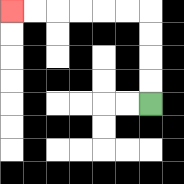{'start': '[6, 4]', 'end': '[0, 0]', 'path_directions': 'U,U,U,U,L,L,L,L,L,L', 'path_coordinates': '[[6, 4], [6, 3], [6, 2], [6, 1], [6, 0], [5, 0], [4, 0], [3, 0], [2, 0], [1, 0], [0, 0]]'}